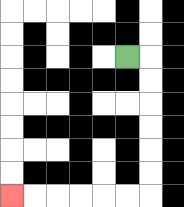{'start': '[5, 2]', 'end': '[0, 8]', 'path_directions': 'R,D,D,D,D,D,D,L,L,L,L,L,L', 'path_coordinates': '[[5, 2], [6, 2], [6, 3], [6, 4], [6, 5], [6, 6], [6, 7], [6, 8], [5, 8], [4, 8], [3, 8], [2, 8], [1, 8], [0, 8]]'}